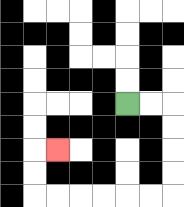{'start': '[5, 4]', 'end': '[2, 6]', 'path_directions': 'R,R,D,D,D,D,L,L,L,L,L,L,U,U,R', 'path_coordinates': '[[5, 4], [6, 4], [7, 4], [7, 5], [7, 6], [7, 7], [7, 8], [6, 8], [5, 8], [4, 8], [3, 8], [2, 8], [1, 8], [1, 7], [1, 6], [2, 6]]'}